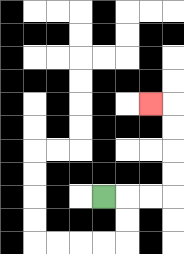{'start': '[4, 8]', 'end': '[6, 4]', 'path_directions': 'R,R,R,U,U,U,U,L', 'path_coordinates': '[[4, 8], [5, 8], [6, 8], [7, 8], [7, 7], [7, 6], [7, 5], [7, 4], [6, 4]]'}